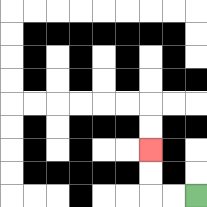{'start': '[8, 8]', 'end': '[6, 6]', 'path_directions': 'L,L,U,U', 'path_coordinates': '[[8, 8], [7, 8], [6, 8], [6, 7], [6, 6]]'}